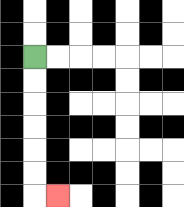{'start': '[1, 2]', 'end': '[2, 8]', 'path_directions': 'D,D,D,D,D,D,R', 'path_coordinates': '[[1, 2], [1, 3], [1, 4], [1, 5], [1, 6], [1, 7], [1, 8], [2, 8]]'}